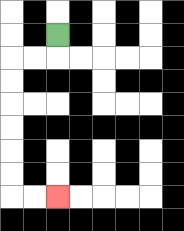{'start': '[2, 1]', 'end': '[2, 8]', 'path_directions': 'D,L,L,D,D,D,D,D,D,R,R', 'path_coordinates': '[[2, 1], [2, 2], [1, 2], [0, 2], [0, 3], [0, 4], [0, 5], [0, 6], [0, 7], [0, 8], [1, 8], [2, 8]]'}